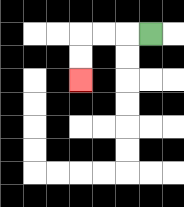{'start': '[6, 1]', 'end': '[3, 3]', 'path_directions': 'L,L,L,D,D', 'path_coordinates': '[[6, 1], [5, 1], [4, 1], [3, 1], [3, 2], [3, 3]]'}